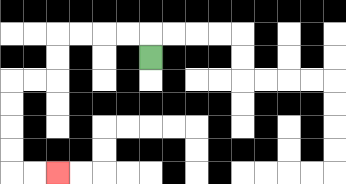{'start': '[6, 2]', 'end': '[2, 7]', 'path_directions': 'U,L,L,L,L,D,D,L,L,D,D,D,D,R,R', 'path_coordinates': '[[6, 2], [6, 1], [5, 1], [4, 1], [3, 1], [2, 1], [2, 2], [2, 3], [1, 3], [0, 3], [0, 4], [0, 5], [0, 6], [0, 7], [1, 7], [2, 7]]'}